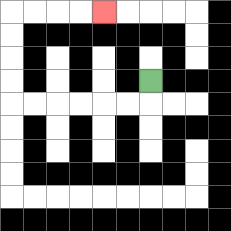{'start': '[6, 3]', 'end': '[4, 0]', 'path_directions': 'D,L,L,L,L,L,L,U,U,U,U,R,R,R,R', 'path_coordinates': '[[6, 3], [6, 4], [5, 4], [4, 4], [3, 4], [2, 4], [1, 4], [0, 4], [0, 3], [0, 2], [0, 1], [0, 0], [1, 0], [2, 0], [3, 0], [4, 0]]'}